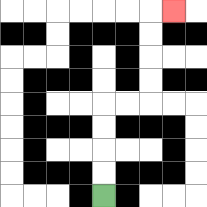{'start': '[4, 8]', 'end': '[7, 0]', 'path_directions': 'U,U,U,U,R,R,U,U,U,U,R', 'path_coordinates': '[[4, 8], [4, 7], [4, 6], [4, 5], [4, 4], [5, 4], [6, 4], [6, 3], [6, 2], [6, 1], [6, 0], [7, 0]]'}